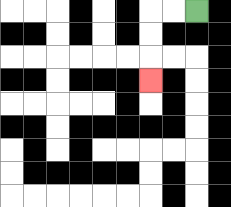{'start': '[8, 0]', 'end': '[6, 3]', 'path_directions': 'L,L,D,D,D', 'path_coordinates': '[[8, 0], [7, 0], [6, 0], [6, 1], [6, 2], [6, 3]]'}